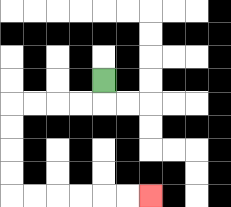{'start': '[4, 3]', 'end': '[6, 8]', 'path_directions': 'D,L,L,L,L,D,D,D,D,R,R,R,R,R,R', 'path_coordinates': '[[4, 3], [4, 4], [3, 4], [2, 4], [1, 4], [0, 4], [0, 5], [0, 6], [0, 7], [0, 8], [1, 8], [2, 8], [3, 8], [4, 8], [5, 8], [6, 8]]'}